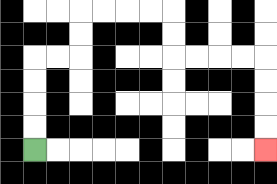{'start': '[1, 6]', 'end': '[11, 6]', 'path_directions': 'U,U,U,U,R,R,U,U,R,R,R,R,D,D,R,R,R,R,D,D,D,D', 'path_coordinates': '[[1, 6], [1, 5], [1, 4], [1, 3], [1, 2], [2, 2], [3, 2], [3, 1], [3, 0], [4, 0], [5, 0], [6, 0], [7, 0], [7, 1], [7, 2], [8, 2], [9, 2], [10, 2], [11, 2], [11, 3], [11, 4], [11, 5], [11, 6]]'}